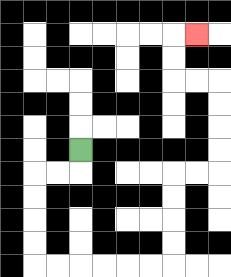{'start': '[3, 6]', 'end': '[8, 1]', 'path_directions': 'D,L,L,D,D,D,D,R,R,R,R,R,R,U,U,U,U,R,R,U,U,U,U,L,L,U,U,R', 'path_coordinates': '[[3, 6], [3, 7], [2, 7], [1, 7], [1, 8], [1, 9], [1, 10], [1, 11], [2, 11], [3, 11], [4, 11], [5, 11], [6, 11], [7, 11], [7, 10], [7, 9], [7, 8], [7, 7], [8, 7], [9, 7], [9, 6], [9, 5], [9, 4], [9, 3], [8, 3], [7, 3], [7, 2], [7, 1], [8, 1]]'}